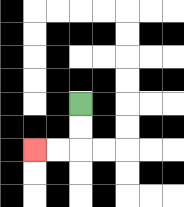{'start': '[3, 4]', 'end': '[1, 6]', 'path_directions': 'D,D,L,L', 'path_coordinates': '[[3, 4], [3, 5], [3, 6], [2, 6], [1, 6]]'}